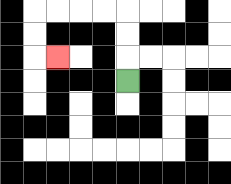{'start': '[5, 3]', 'end': '[2, 2]', 'path_directions': 'U,U,U,L,L,L,L,D,D,R', 'path_coordinates': '[[5, 3], [5, 2], [5, 1], [5, 0], [4, 0], [3, 0], [2, 0], [1, 0], [1, 1], [1, 2], [2, 2]]'}